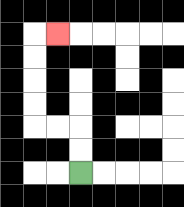{'start': '[3, 7]', 'end': '[2, 1]', 'path_directions': 'U,U,L,L,U,U,U,U,R', 'path_coordinates': '[[3, 7], [3, 6], [3, 5], [2, 5], [1, 5], [1, 4], [1, 3], [1, 2], [1, 1], [2, 1]]'}